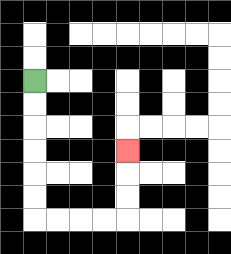{'start': '[1, 3]', 'end': '[5, 6]', 'path_directions': 'D,D,D,D,D,D,R,R,R,R,U,U,U', 'path_coordinates': '[[1, 3], [1, 4], [1, 5], [1, 6], [1, 7], [1, 8], [1, 9], [2, 9], [3, 9], [4, 9], [5, 9], [5, 8], [5, 7], [5, 6]]'}